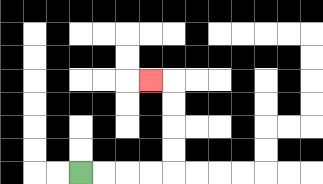{'start': '[3, 7]', 'end': '[6, 3]', 'path_directions': 'R,R,R,R,U,U,U,U,L', 'path_coordinates': '[[3, 7], [4, 7], [5, 7], [6, 7], [7, 7], [7, 6], [7, 5], [7, 4], [7, 3], [6, 3]]'}